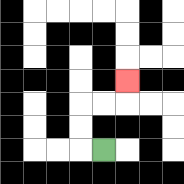{'start': '[4, 6]', 'end': '[5, 3]', 'path_directions': 'L,U,U,R,R,U', 'path_coordinates': '[[4, 6], [3, 6], [3, 5], [3, 4], [4, 4], [5, 4], [5, 3]]'}